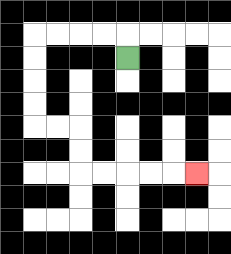{'start': '[5, 2]', 'end': '[8, 7]', 'path_directions': 'U,L,L,L,L,D,D,D,D,R,R,D,D,R,R,R,R,R', 'path_coordinates': '[[5, 2], [5, 1], [4, 1], [3, 1], [2, 1], [1, 1], [1, 2], [1, 3], [1, 4], [1, 5], [2, 5], [3, 5], [3, 6], [3, 7], [4, 7], [5, 7], [6, 7], [7, 7], [8, 7]]'}